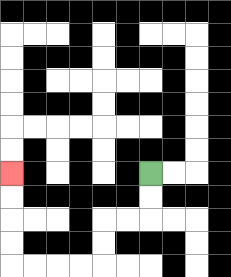{'start': '[6, 7]', 'end': '[0, 7]', 'path_directions': 'D,D,L,L,D,D,L,L,L,L,U,U,U,U', 'path_coordinates': '[[6, 7], [6, 8], [6, 9], [5, 9], [4, 9], [4, 10], [4, 11], [3, 11], [2, 11], [1, 11], [0, 11], [0, 10], [0, 9], [0, 8], [0, 7]]'}